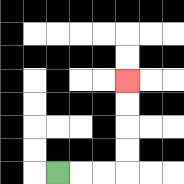{'start': '[2, 7]', 'end': '[5, 3]', 'path_directions': 'R,R,R,U,U,U,U', 'path_coordinates': '[[2, 7], [3, 7], [4, 7], [5, 7], [5, 6], [5, 5], [5, 4], [5, 3]]'}